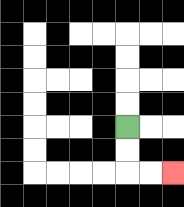{'start': '[5, 5]', 'end': '[7, 7]', 'path_directions': 'D,D,R,R', 'path_coordinates': '[[5, 5], [5, 6], [5, 7], [6, 7], [7, 7]]'}